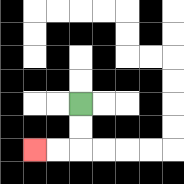{'start': '[3, 4]', 'end': '[1, 6]', 'path_directions': 'D,D,L,L', 'path_coordinates': '[[3, 4], [3, 5], [3, 6], [2, 6], [1, 6]]'}